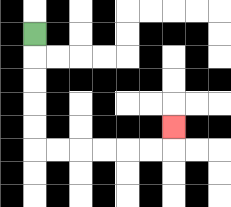{'start': '[1, 1]', 'end': '[7, 5]', 'path_directions': 'D,D,D,D,D,R,R,R,R,R,R,U', 'path_coordinates': '[[1, 1], [1, 2], [1, 3], [1, 4], [1, 5], [1, 6], [2, 6], [3, 6], [4, 6], [5, 6], [6, 6], [7, 6], [7, 5]]'}